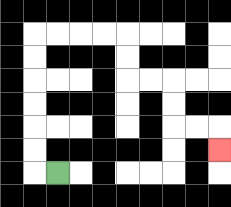{'start': '[2, 7]', 'end': '[9, 6]', 'path_directions': 'L,U,U,U,U,U,U,R,R,R,R,D,D,R,R,D,D,R,R,D', 'path_coordinates': '[[2, 7], [1, 7], [1, 6], [1, 5], [1, 4], [1, 3], [1, 2], [1, 1], [2, 1], [3, 1], [4, 1], [5, 1], [5, 2], [5, 3], [6, 3], [7, 3], [7, 4], [7, 5], [8, 5], [9, 5], [9, 6]]'}